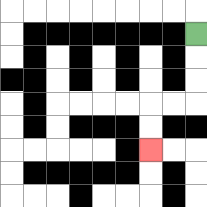{'start': '[8, 1]', 'end': '[6, 6]', 'path_directions': 'D,D,D,L,L,D,D', 'path_coordinates': '[[8, 1], [8, 2], [8, 3], [8, 4], [7, 4], [6, 4], [6, 5], [6, 6]]'}